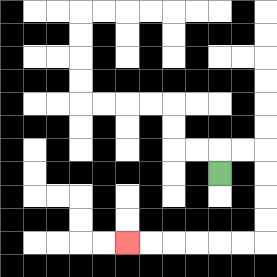{'start': '[9, 7]', 'end': '[5, 10]', 'path_directions': 'U,R,R,D,D,D,D,L,L,L,L,L,L', 'path_coordinates': '[[9, 7], [9, 6], [10, 6], [11, 6], [11, 7], [11, 8], [11, 9], [11, 10], [10, 10], [9, 10], [8, 10], [7, 10], [6, 10], [5, 10]]'}